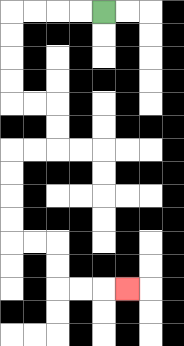{'start': '[4, 0]', 'end': '[5, 12]', 'path_directions': 'L,L,L,L,D,D,D,D,R,R,D,D,L,L,D,D,D,D,R,R,D,D,R,R,R', 'path_coordinates': '[[4, 0], [3, 0], [2, 0], [1, 0], [0, 0], [0, 1], [0, 2], [0, 3], [0, 4], [1, 4], [2, 4], [2, 5], [2, 6], [1, 6], [0, 6], [0, 7], [0, 8], [0, 9], [0, 10], [1, 10], [2, 10], [2, 11], [2, 12], [3, 12], [4, 12], [5, 12]]'}